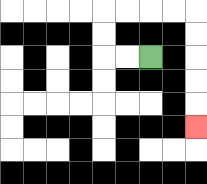{'start': '[6, 2]', 'end': '[8, 5]', 'path_directions': 'L,L,U,U,R,R,R,R,D,D,D,D,D', 'path_coordinates': '[[6, 2], [5, 2], [4, 2], [4, 1], [4, 0], [5, 0], [6, 0], [7, 0], [8, 0], [8, 1], [8, 2], [8, 3], [8, 4], [8, 5]]'}